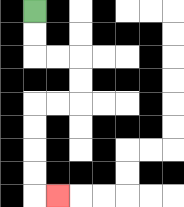{'start': '[1, 0]', 'end': '[2, 8]', 'path_directions': 'D,D,R,R,D,D,L,L,D,D,D,D,R', 'path_coordinates': '[[1, 0], [1, 1], [1, 2], [2, 2], [3, 2], [3, 3], [3, 4], [2, 4], [1, 4], [1, 5], [1, 6], [1, 7], [1, 8], [2, 8]]'}